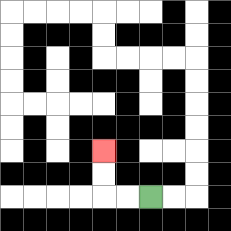{'start': '[6, 8]', 'end': '[4, 6]', 'path_directions': 'L,L,U,U', 'path_coordinates': '[[6, 8], [5, 8], [4, 8], [4, 7], [4, 6]]'}